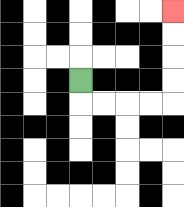{'start': '[3, 3]', 'end': '[7, 0]', 'path_directions': 'D,R,R,R,R,U,U,U,U', 'path_coordinates': '[[3, 3], [3, 4], [4, 4], [5, 4], [6, 4], [7, 4], [7, 3], [7, 2], [7, 1], [7, 0]]'}